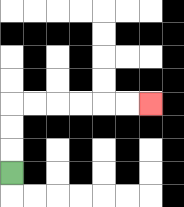{'start': '[0, 7]', 'end': '[6, 4]', 'path_directions': 'U,U,U,R,R,R,R,R,R', 'path_coordinates': '[[0, 7], [0, 6], [0, 5], [0, 4], [1, 4], [2, 4], [3, 4], [4, 4], [5, 4], [6, 4]]'}